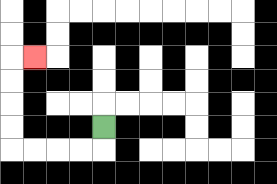{'start': '[4, 5]', 'end': '[1, 2]', 'path_directions': 'D,L,L,L,L,U,U,U,U,R', 'path_coordinates': '[[4, 5], [4, 6], [3, 6], [2, 6], [1, 6], [0, 6], [0, 5], [0, 4], [0, 3], [0, 2], [1, 2]]'}